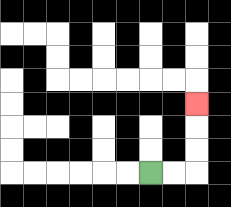{'start': '[6, 7]', 'end': '[8, 4]', 'path_directions': 'R,R,U,U,U', 'path_coordinates': '[[6, 7], [7, 7], [8, 7], [8, 6], [8, 5], [8, 4]]'}